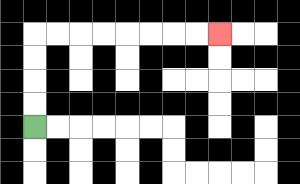{'start': '[1, 5]', 'end': '[9, 1]', 'path_directions': 'U,U,U,U,R,R,R,R,R,R,R,R', 'path_coordinates': '[[1, 5], [1, 4], [1, 3], [1, 2], [1, 1], [2, 1], [3, 1], [4, 1], [5, 1], [6, 1], [7, 1], [8, 1], [9, 1]]'}